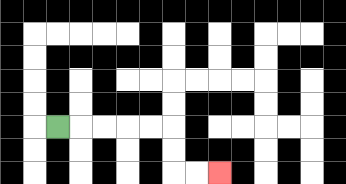{'start': '[2, 5]', 'end': '[9, 7]', 'path_directions': 'R,R,R,R,R,D,D,R,R', 'path_coordinates': '[[2, 5], [3, 5], [4, 5], [5, 5], [6, 5], [7, 5], [7, 6], [7, 7], [8, 7], [9, 7]]'}